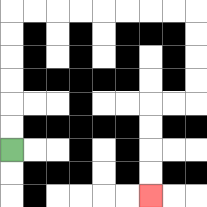{'start': '[0, 6]', 'end': '[6, 8]', 'path_directions': 'U,U,U,U,U,U,R,R,R,R,R,R,R,R,D,D,D,D,L,L,D,D,D,D', 'path_coordinates': '[[0, 6], [0, 5], [0, 4], [0, 3], [0, 2], [0, 1], [0, 0], [1, 0], [2, 0], [3, 0], [4, 0], [5, 0], [6, 0], [7, 0], [8, 0], [8, 1], [8, 2], [8, 3], [8, 4], [7, 4], [6, 4], [6, 5], [6, 6], [6, 7], [6, 8]]'}